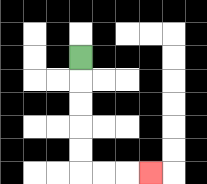{'start': '[3, 2]', 'end': '[6, 7]', 'path_directions': 'D,D,D,D,D,R,R,R', 'path_coordinates': '[[3, 2], [3, 3], [3, 4], [3, 5], [3, 6], [3, 7], [4, 7], [5, 7], [6, 7]]'}